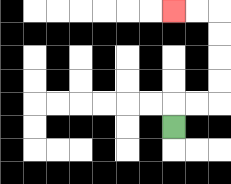{'start': '[7, 5]', 'end': '[7, 0]', 'path_directions': 'U,R,R,U,U,U,U,L,L', 'path_coordinates': '[[7, 5], [7, 4], [8, 4], [9, 4], [9, 3], [9, 2], [9, 1], [9, 0], [8, 0], [7, 0]]'}